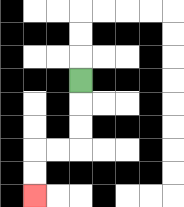{'start': '[3, 3]', 'end': '[1, 8]', 'path_directions': 'D,D,D,L,L,D,D', 'path_coordinates': '[[3, 3], [3, 4], [3, 5], [3, 6], [2, 6], [1, 6], [1, 7], [1, 8]]'}